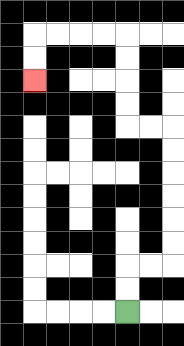{'start': '[5, 13]', 'end': '[1, 3]', 'path_directions': 'U,U,R,R,U,U,U,U,U,U,L,L,U,U,U,U,L,L,L,L,D,D', 'path_coordinates': '[[5, 13], [5, 12], [5, 11], [6, 11], [7, 11], [7, 10], [7, 9], [7, 8], [7, 7], [7, 6], [7, 5], [6, 5], [5, 5], [5, 4], [5, 3], [5, 2], [5, 1], [4, 1], [3, 1], [2, 1], [1, 1], [1, 2], [1, 3]]'}